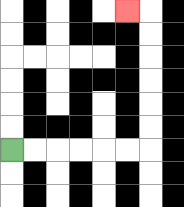{'start': '[0, 6]', 'end': '[5, 0]', 'path_directions': 'R,R,R,R,R,R,U,U,U,U,U,U,L', 'path_coordinates': '[[0, 6], [1, 6], [2, 6], [3, 6], [4, 6], [5, 6], [6, 6], [6, 5], [6, 4], [6, 3], [6, 2], [6, 1], [6, 0], [5, 0]]'}